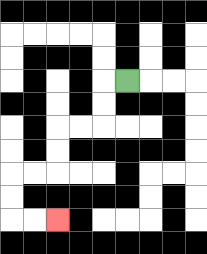{'start': '[5, 3]', 'end': '[2, 9]', 'path_directions': 'L,D,D,L,L,D,D,L,L,D,D,R,R', 'path_coordinates': '[[5, 3], [4, 3], [4, 4], [4, 5], [3, 5], [2, 5], [2, 6], [2, 7], [1, 7], [0, 7], [0, 8], [0, 9], [1, 9], [2, 9]]'}